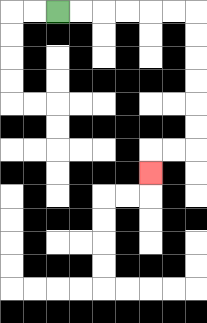{'start': '[2, 0]', 'end': '[6, 7]', 'path_directions': 'R,R,R,R,R,R,D,D,D,D,D,D,L,L,D', 'path_coordinates': '[[2, 0], [3, 0], [4, 0], [5, 0], [6, 0], [7, 0], [8, 0], [8, 1], [8, 2], [8, 3], [8, 4], [8, 5], [8, 6], [7, 6], [6, 6], [6, 7]]'}